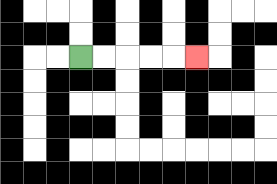{'start': '[3, 2]', 'end': '[8, 2]', 'path_directions': 'R,R,R,R,R', 'path_coordinates': '[[3, 2], [4, 2], [5, 2], [6, 2], [7, 2], [8, 2]]'}